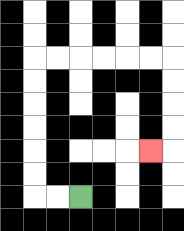{'start': '[3, 8]', 'end': '[6, 6]', 'path_directions': 'L,L,U,U,U,U,U,U,R,R,R,R,R,R,D,D,D,D,L', 'path_coordinates': '[[3, 8], [2, 8], [1, 8], [1, 7], [1, 6], [1, 5], [1, 4], [1, 3], [1, 2], [2, 2], [3, 2], [4, 2], [5, 2], [6, 2], [7, 2], [7, 3], [7, 4], [7, 5], [7, 6], [6, 6]]'}